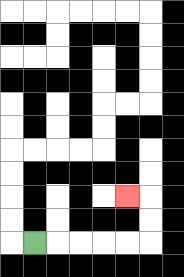{'start': '[1, 10]', 'end': '[5, 8]', 'path_directions': 'R,R,R,R,R,U,U,L', 'path_coordinates': '[[1, 10], [2, 10], [3, 10], [4, 10], [5, 10], [6, 10], [6, 9], [6, 8], [5, 8]]'}